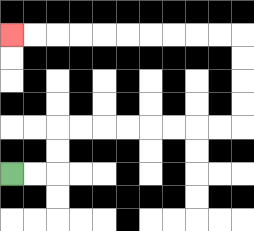{'start': '[0, 7]', 'end': '[0, 1]', 'path_directions': 'R,R,U,U,R,R,R,R,R,R,R,R,U,U,U,U,L,L,L,L,L,L,L,L,L,L', 'path_coordinates': '[[0, 7], [1, 7], [2, 7], [2, 6], [2, 5], [3, 5], [4, 5], [5, 5], [6, 5], [7, 5], [8, 5], [9, 5], [10, 5], [10, 4], [10, 3], [10, 2], [10, 1], [9, 1], [8, 1], [7, 1], [6, 1], [5, 1], [4, 1], [3, 1], [2, 1], [1, 1], [0, 1]]'}